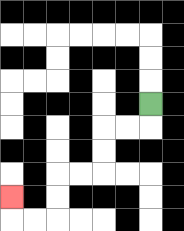{'start': '[6, 4]', 'end': '[0, 8]', 'path_directions': 'D,L,L,D,D,L,L,D,D,L,L,U', 'path_coordinates': '[[6, 4], [6, 5], [5, 5], [4, 5], [4, 6], [4, 7], [3, 7], [2, 7], [2, 8], [2, 9], [1, 9], [0, 9], [0, 8]]'}